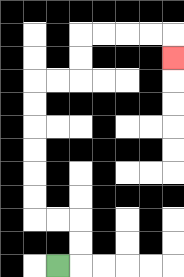{'start': '[2, 11]', 'end': '[7, 2]', 'path_directions': 'R,U,U,L,L,U,U,U,U,U,U,R,R,U,U,R,R,R,R,D', 'path_coordinates': '[[2, 11], [3, 11], [3, 10], [3, 9], [2, 9], [1, 9], [1, 8], [1, 7], [1, 6], [1, 5], [1, 4], [1, 3], [2, 3], [3, 3], [3, 2], [3, 1], [4, 1], [5, 1], [6, 1], [7, 1], [7, 2]]'}